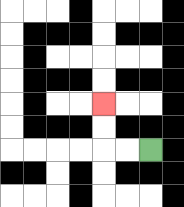{'start': '[6, 6]', 'end': '[4, 4]', 'path_directions': 'L,L,U,U', 'path_coordinates': '[[6, 6], [5, 6], [4, 6], [4, 5], [4, 4]]'}